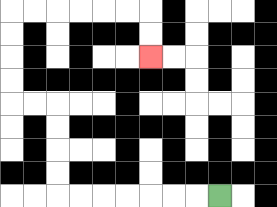{'start': '[9, 8]', 'end': '[6, 2]', 'path_directions': 'L,L,L,L,L,L,L,U,U,U,U,L,L,U,U,U,U,R,R,R,R,R,R,D,D', 'path_coordinates': '[[9, 8], [8, 8], [7, 8], [6, 8], [5, 8], [4, 8], [3, 8], [2, 8], [2, 7], [2, 6], [2, 5], [2, 4], [1, 4], [0, 4], [0, 3], [0, 2], [0, 1], [0, 0], [1, 0], [2, 0], [3, 0], [4, 0], [5, 0], [6, 0], [6, 1], [6, 2]]'}